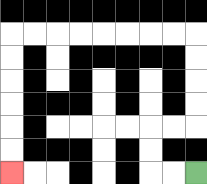{'start': '[8, 7]', 'end': '[0, 7]', 'path_directions': 'L,L,U,U,R,R,U,U,U,U,L,L,L,L,L,L,L,L,D,D,D,D,D,D', 'path_coordinates': '[[8, 7], [7, 7], [6, 7], [6, 6], [6, 5], [7, 5], [8, 5], [8, 4], [8, 3], [8, 2], [8, 1], [7, 1], [6, 1], [5, 1], [4, 1], [3, 1], [2, 1], [1, 1], [0, 1], [0, 2], [0, 3], [0, 4], [0, 5], [0, 6], [0, 7]]'}